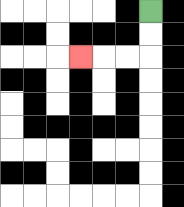{'start': '[6, 0]', 'end': '[3, 2]', 'path_directions': 'D,D,L,L,L', 'path_coordinates': '[[6, 0], [6, 1], [6, 2], [5, 2], [4, 2], [3, 2]]'}